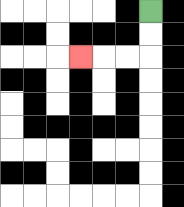{'start': '[6, 0]', 'end': '[3, 2]', 'path_directions': 'D,D,L,L,L', 'path_coordinates': '[[6, 0], [6, 1], [6, 2], [5, 2], [4, 2], [3, 2]]'}